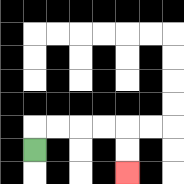{'start': '[1, 6]', 'end': '[5, 7]', 'path_directions': 'U,R,R,R,R,D,D', 'path_coordinates': '[[1, 6], [1, 5], [2, 5], [3, 5], [4, 5], [5, 5], [5, 6], [5, 7]]'}